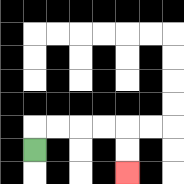{'start': '[1, 6]', 'end': '[5, 7]', 'path_directions': 'U,R,R,R,R,D,D', 'path_coordinates': '[[1, 6], [1, 5], [2, 5], [3, 5], [4, 5], [5, 5], [5, 6], [5, 7]]'}